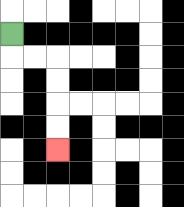{'start': '[0, 1]', 'end': '[2, 6]', 'path_directions': 'D,R,R,D,D,D,D', 'path_coordinates': '[[0, 1], [0, 2], [1, 2], [2, 2], [2, 3], [2, 4], [2, 5], [2, 6]]'}